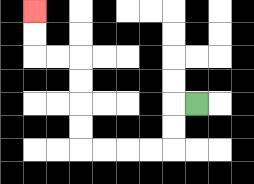{'start': '[8, 4]', 'end': '[1, 0]', 'path_directions': 'L,D,D,L,L,L,L,U,U,U,U,L,L,U,U', 'path_coordinates': '[[8, 4], [7, 4], [7, 5], [7, 6], [6, 6], [5, 6], [4, 6], [3, 6], [3, 5], [3, 4], [3, 3], [3, 2], [2, 2], [1, 2], [1, 1], [1, 0]]'}